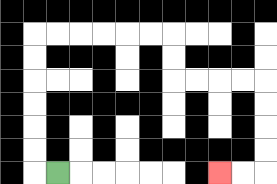{'start': '[2, 7]', 'end': '[9, 7]', 'path_directions': 'L,U,U,U,U,U,U,R,R,R,R,R,R,D,D,R,R,R,R,D,D,D,D,L,L', 'path_coordinates': '[[2, 7], [1, 7], [1, 6], [1, 5], [1, 4], [1, 3], [1, 2], [1, 1], [2, 1], [3, 1], [4, 1], [5, 1], [6, 1], [7, 1], [7, 2], [7, 3], [8, 3], [9, 3], [10, 3], [11, 3], [11, 4], [11, 5], [11, 6], [11, 7], [10, 7], [9, 7]]'}